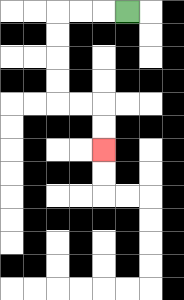{'start': '[5, 0]', 'end': '[4, 6]', 'path_directions': 'L,L,L,D,D,D,D,R,R,D,D', 'path_coordinates': '[[5, 0], [4, 0], [3, 0], [2, 0], [2, 1], [2, 2], [2, 3], [2, 4], [3, 4], [4, 4], [4, 5], [4, 6]]'}